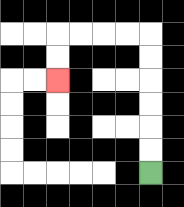{'start': '[6, 7]', 'end': '[2, 3]', 'path_directions': 'U,U,U,U,U,U,L,L,L,L,D,D', 'path_coordinates': '[[6, 7], [6, 6], [6, 5], [6, 4], [6, 3], [6, 2], [6, 1], [5, 1], [4, 1], [3, 1], [2, 1], [2, 2], [2, 3]]'}